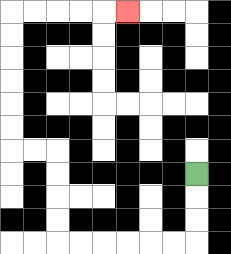{'start': '[8, 7]', 'end': '[5, 0]', 'path_directions': 'D,D,D,L,L,L,L,L,L,U,U,U,U,L,L,U,U,U,U,U,U,R,R,R,R,R', 'path_coordinates': '[[8, 7], [8, 8], [8, 9], [8, 10], [7, 10], [6, 10], [5, 10], [4, 10], [3, 10], [2, 10], [2, 9], [2, 8], [2, 7], [2, 6], [1, 6], [0, 6], [0, 5], [0, 4], [0, 3], [0, 2], [0, 1], [0, 0], [1, 0], [2, 0], [3, 0], [4, 0], [5, 0]]'}